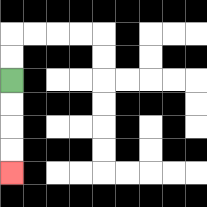{'start': '[0, 3]', 'end': '[0, 7]', 'path_directions': 'D,D,D,D', 'path_coordinates': '[[0, 3], [0, 4], [0, 5], [0, 6], [0, 7]]'}